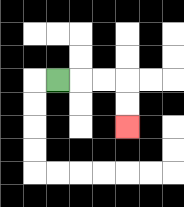{'start': '[2, 3]', 'end': '[5, 5]', 'path_directions': 'R,R,R,D,D', 'path_coordinates': '[[2, 3], [3, 3], [4, 3], [5, 3], [5, 4], [5, 5]]'}